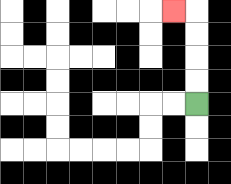{'start': '[8, 4]', 'end': '[7, 0]', 'path_directions': 'U,U,U,U,L', 'path_coordinates': '[[8, 4], [8, 3], [8, 2], [8, 1], [8, 0], [7, 0]]'}